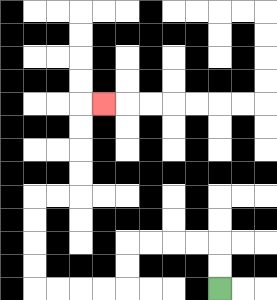{'start': '[9, 12]', 'end': '[4, 4]', 'path_directions': 'U,U,L,L,L,L,D,D,L,L,L,L,U,U,U,U,R,R,U,U,U,U,R', 'path_coordinates': '[[9, 12], [9, 11], [9, 10], [8, 10], [7, 10], [6, 10], [5, 10], [5, 11], [5, 12], [4, 12], [3, 12], [2, 12], [1, 12], [1, 11], [1, 10], [1, 9], [1, 8], [2, 8], [3, 8], [3, 7], [3, 6], [3, 5], [3, 4], [4, 4]]'}